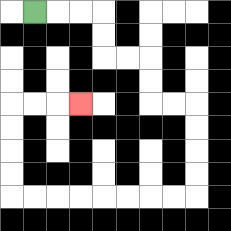{'start': '[1, 0]', 'end': '[3, 4]', 'path_directions': 'R,R,R,D,D,R,R,D,D,R,R,D,D,D,D,L,L,L,L,L,L,L,L,U,U,U,U,R,R,R', 'path_coordinates': '[[1, 0], [2, 0], [3, 0], [4, 0], [4, 1], [4, 2], [5, 2], [6, 2], [6, 3], [6, 4], [7, 4], [8, 4], [8, 5], [8, 6], [8, 7], [8, 8], [7, 8], [6, 8], [5, 8], [4, 8], [3, 8], [2, 8], [1, 8], [0, 8], [0, 7], [0, 6], [0, 5], [0, 4], [1, 4], [2, 4], [3, 4]]'}